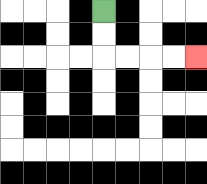{'start': '[4, 0]', 'end': '[8, 2]', 'path_directions': 'D,D,R,R,R,R', 'path_coordinates': '[[4, 0], [4, 1], [4, 2], [5, 2], [6, 2], [7, 2], [8, 2]]'}